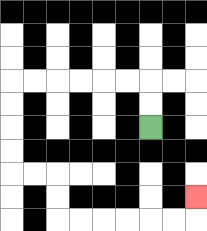{'start': '[6, 5]', 'end': '[8, 8]', 'path_directions': 'U,U,L,L,L,L,L,L,D,D,D,D,R,R,D,D,R,R,R,R,R,R,U', 'path_coordinates': '[[6, 5], [6, 4], [6, 3], [5, 3], [4, 3], [3, 3], [2, 3], [1, 3], [0, 3], [0, 4], [0, 5], [0, 6], [0, 7], [1, 7], [2, 7], [2, 8], [2, 9], [3, 9], [4, 9], [5, 9], [6, 9], [7, 9], [8, 9], [8, 8]]'}